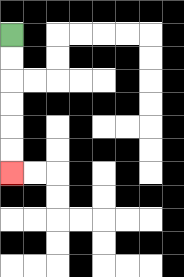{'start': '[0, 1]', 'end': '[0, 7]', 'path_directions': 'D,D,D,D,D,D', 'path_coordinates': '[[0, 1], [0, 2], [0, 3], [0, 4], [0, 5], [0, 6], [0, 7]]'}